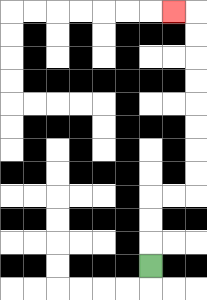{'start': '[6, 11]', 'end': '[7, 0]', 'path_directions': 'U,U,U,R,R,U,U,U,U,U,U,U,U,L', 'path_coordinates': '[[6, 11], [6, 10], [6, 9], [6, 8], [7, 8], [8, 8], [8, 7], [8, 6], [8, 5], [8, 4], [8, 3], [8, 2], [8, 1], [8, 0], [7, 0]]'}